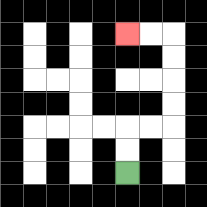{'start': '[5, 7]', 'end': '[5, 1]', 'path_directions': 'U,U,R,R,U,U,U,U,L,L', 'path_coordinates': '[[5, 7], [5, 6], [5, 5], [6, 5], [7, 5], [7, 4], [7, 3], [7, 2], [7, 1], [6, 1], [5, 1]]'}